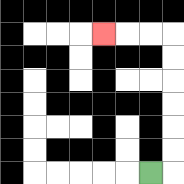{'start': '[6, 7]', 'end': '[4, 1]', 'path_directions': 'R,U,U,U,U,U,U,L,L,L', 'path_coordinates': '[[6, 7], [7, 7], [7, 6], [7, 5], [7, 4], [7, 3], [7, 2], [7, 1], [6, 1], [5, 1], [4, 1]]'}